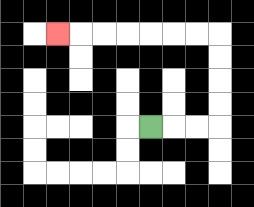{'start': '[6, 5]', 'end': '[2, 1]', 'path_directions': 'R,R,R,U,U,U,U,L,L,L,L,L,L,L', 'path_coordinates': '[[6, 5], [7, 5], [8, 5], [9, 5], [9, 4], [9, 3], [9, 2], [9, 1], [8, 1], [7, 1], [6, 1], [5, 1], [4, 1], [3, 1], [2, 1]]'}